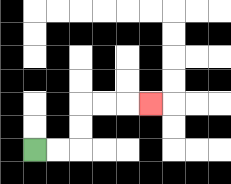{'start': '[1, 6]', 'end': '[6, 4]', 'path_directions': 'R,R,U,U,R,R,R', 'path_coordinates': '[[1, 6], [2, 6], [3, 6], [3, 5], [3, 4], [4, 4], [5, 4], [6, 4]]'}